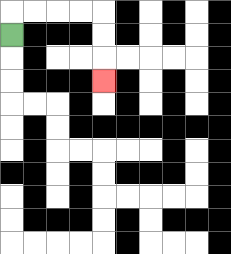{'start': '[0, 1]', 'end': '[4, 3]', 'path_directions': 'U,R,R,R,R,D,D,D', 'path_coordinates': '[[0, 1], [0, 0], [1, 0], [2, 0], [3, 0], [4, 0], [4, 1], [4, 2], [4, 3]]'}